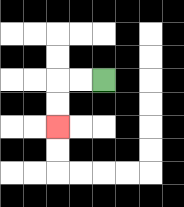{'start': '[4, 3]', 'end': '[2, 5]', 'path_directions': 'L,L,D,D', 'path_coordinates': '[[4, 3], [3, 3], [2, 3], [2, 4], [2, 5]]'}